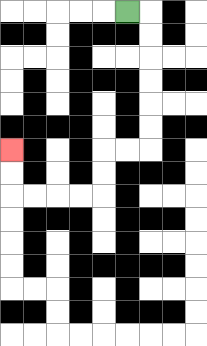{'start': '[5, 0]', 'end': '[0, 6]', 'path_directions': 'R,D,D,D,D,D,D,L,L,D,D,L,L,L,L,U,U', 'path_coordinates': '[[5, 0], [6, 0], [6, 1], [6, 2], [6, 3], [6, 4], [6, 5], [6, 6], [5, 6], [4, 6], [4, 7], [4, 8], [3, 8], [2, 8], [1, 8], [0, 8], [0, 7], [0, 6]]'}